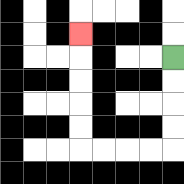{'start': '[7, 2]', 'end': '[3, 1]', 'path_directions': 'D,D,D,D,L,L,L,L,U,U,U,U,U', 'path_coordinates': '[[7, 2], [7, 3], [7, 4], [7, 5], [7, 6], [6, 6], [5, 6], [4, 6], [3, 6], [3, 5], [3, 4], [3, 3], [3, 2], [3, 1]]'}